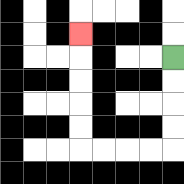{'start': '[7, 2]', 'end': '[3, 1]', 'path_directions': 'D,D,D,D,L,L,L,L,U,U,U,U,U', 'path_coordinates': '[[7, 2], [7, 3], [7, 4], [7, 5], [7, 6], [6, 6], [5, 6], [4, 6], [3, 6], [3, 5], [3, 4], [3, 3], [3, 2], [3, 1]]'}